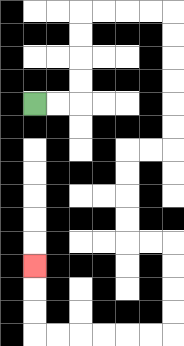{'start': '[1, 4]', 'end': '[1, 11]', 'path_directions': 'R,R,U,U,U,U,R,R,R,R,D,D,D,D,D,D,L,L,D,D,D,D,R,R,D,D,D,D,L,L,L,L,L,L,U,U,U', 'path_coordinates': '[[1, 4], [2, 4], [3, 4], [3, 3], [3, 2], [3, 1], [3, 0], [4, 0], [5, 0], [6, 0], [7, 0], [7, 1], [7, 2], [7, 3], [7, 4], [7, 5], [7, 6], [6, 6], [5, 6], [5, 7], [5, 8], [5, 9], [5, 10], [6, 10], [7, 10], [7, 11], [7, 12], [7, 13], [7, 14], [6, 14], [5, 14], [4, 14], [3, 14], [2, 14], [1, 14], [1, 13], [1, 12], [1, 11]]'}